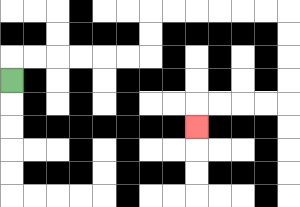{'start': '[0, 3]', 'end': '[8, 5]', 'path_directions': 'U,R,R,R,R,R,R,U,U,R,R,R,R,R,R,D,D,D,D,L,L,L,L,D', 'path_coordinates': '[[0, 3], [0, 2], [1, 2], [2, 2], [3, 2], [4, 2], [5, 2], [6, 2], [6, 1], [6, 0], [7, 0], [8, 0], [9, 0], [10, 0], [11, 0], [12, 0], [12, 1], [12, 2], [12, 3], [12, 4], [11, 4], [10, 4], [9, 4], [8, 4], [8, 5]]'}